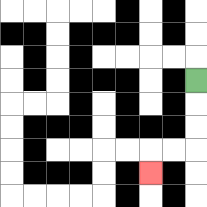{'start': '[8, 3]', 'end': '[6, 7]', 'path_directions': 'D,D,D,L,L,D', 'path_coordinates': '[[8, 3], [8, 4], [8, 5], [8, 6], [7, 6], [6, 6], [6, 7]]'}